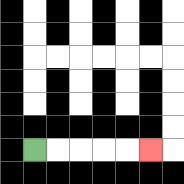{'start': '[1, 6]', 'end': '[6, 6]', 'path_directions': 'R,R,R,R,R', 'path_coordinates': '[[1, 6], [2, 6], [3, 6], [4, 6], [5, 6], [6, 6]]'}